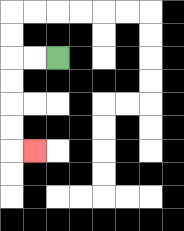{'start': '[2, 2]', 'end': '[1, 6]', 'path_directions': 'L,L,D,D,D,D,R', 'path_coordinates': '[[2, 2], [1, 2], [0, 2], [0, 3], [0, 4], [0, 5], [0, 6], [1, 6]]'}